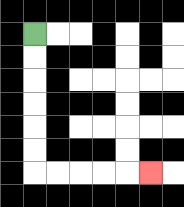{'start': '[1, 1]', 'end': '[6, 7]', 'path_directions': 'D,D,D,D,D,D,R,R,R,R,R', 'path_coordinates': '[[1, 1], [1, 2], [1, 3], [1, 4], [1, 5], [1, 6], [1, 7], [2, 7], [3, 7], [4, 7], [5, 7], [6, 7]]'}